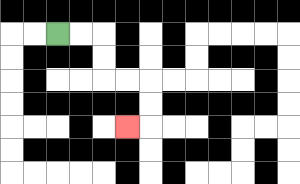{'start': '[2, 1]', 'end': '[5, 5]', 'path_directions': 'R,R,D,D,R,R,D,D,L', 'path_coordinates': '[[2, 1], [3, 1], [4, 1], [4, 2], [4, 3], [5, 3], [6, 3], [6, 4], [6, 5], [5, 5]]'}